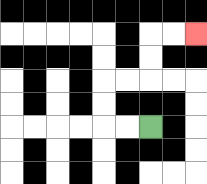{'start': '[6, 5]', 'end': '[8, 1]', 'path_directions': 'L,L,U,U,R,R,U,U,R,R', 'path_coordinates': '[[6, 5], [5, 5], [4, 5], [4, 4], [4, 3], [5, 3], [6, 3], [6, 2], [6, 1], [7, 1], [8, 1]]'}